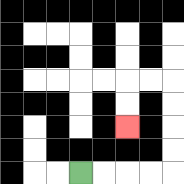{'start': '[3, 7]', 'end': '[5, 5]', 'path_directions': 'R,R,R,R,U,U,U,U,L,L,D,D', 'path_coordinates': '[[3, 7], [4, 7], [5, 7], [6, 7], [7, 7], [7, 6], [7, 5], [7, 4], [7, 3], [6, 3], [5, 3], [5, 4], [5, 5]]'}